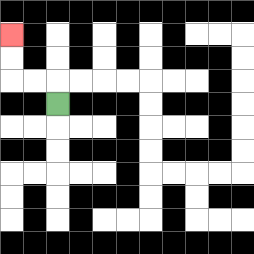{'start': '[2, 4]', 'end': '[0, 1]', 'path_directions': 'U,L,L,U,U', 'path_coordinates': '[[2, 4], [2, 3], [1, 3], [0, 3], [0, 2], [0, 1]]'}